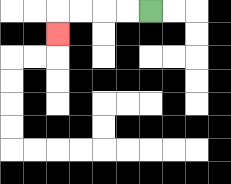{'start': '[6, 0]', 'end': '[2, 1]', 'path_directions': 'L,L,L,L,D', 'path_coordinates': '[[6, 0], [5, 0], [4, 0], [3, 0], [2, 0], [2, 1]]'}